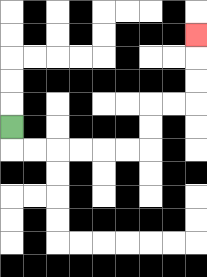{'start': '[0, 5]', 'end': '[8, 1]', 'path_directions': 'D,R,R,R,R,R,R,U,U,R,R,U,U,U', 'path_coordinates': '[[0, 5], [0, 6], [1, 6], [2, 6], [3, 6], [4, 6], [5, 6], [6, 6], [6, 5], [6, 4], [7, 4], [8, 4], [8, 3], [8, 2], [8, 1]]'}